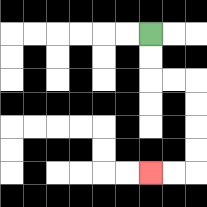{'start': '[6, 1]', 'end': '[6, 7]', 'path_directions': 'D,D,R,R,D,D,D,D,L,L', 'path_coordinates': '[[6, 1], [6, 2], [6, 3], [7, 3], [8, 3], [8, 4], [8, 5], [8, 6], [8, 7], [7, 7], [6, 7]]'}